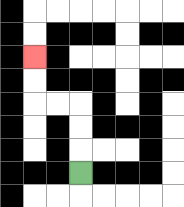{'start': '[3, 7]', 'end': '[1, 2]', 'path_directions': 'U,U,U,L,L,U,U', 'path_coordinates': '[[3, 7], [3, 6], [3, 5], [3, 4], [2, 4], [1, 4], [1, 3], [1, 2]]'}